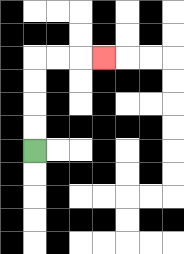{'start': '[1, 6]', 'end': '[4, 2]', 'path_directions': 'U,U,U,U,R,R,R', 'path_coordinates': '[[1, 6], [1, 5], [1, 4], [1, 3], [1, 2], [2, 2], [3, 2], [4, 2]]'}